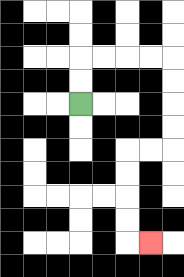{'start': '[3, 4]', 'end': '[6, 10]', 'path_directions': 'U,U,R,R,R,R,D,D,D,D,L,L,D,D,D,D,R', 'path_coordinates': '[[3, 4], [3, 3], [3, 2], [4, 2], [5, 2], [6, 2], [7, 2], [7, 3], [7, 4], [7, 5], [7, 6], [6, 6], [5, 6], [5, 7], [5, 8], [5, 9], [5, 10], [6, 10]]'}